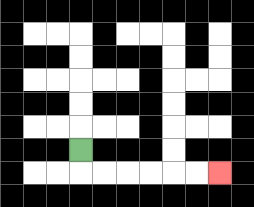{'start': '[3, 6]', 'end': '[9, 7]', 'path_directions': 'D,R,R,R,R,R,R', 'path_coordinates': '[[3, 6], [3, 7], [4, 7], [5, 7], [6, 7], [7, 7], [8, 7], [9, 7]]'}